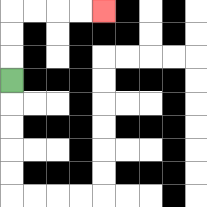{'start': '[0, 3]', 'end': '[4, 0]', 'path_directions': 'U,U,U,R,R,R,R', 'path_coordinates': '[[0, 3], [0, 2], [0, 1], [0, 0], [1, 0], [2, 0], [3, 0], [4, 0]]'}